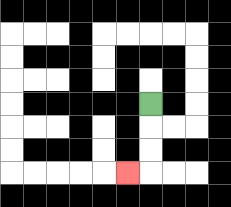{'start': '[6, 4]', 'end': '[5, 7]', 'path_directions': 'D,D,D,L', 'path_coordinates': '[[6, 4], [6, 5], [6, 6], [6, 7], [5, 7]]'}